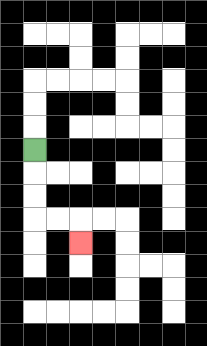{'start': '[1, 6]', 'end': '[3, 10]', 'path_directions': 'D,D,D,R,R,D', 'path_coordinates': '[[1, 6], [1, 7], [1, 8], [1, 9], [2, 9], [3, 9], [3, 10]]'}